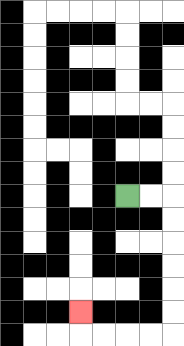{'start': '[5, 8]', 'end': '[3, 13]', 'path_directions': 'R,R,D,D,D,D,D,D,L,L,L,L,U', 'path_coordinates': '[[5, 8], [6, 8], [7, 8], [7, 9], [7, 10], [7, 11], [7, 12], [7, 13], [7, 14], [6, 14], [5, 14], [4, 14], [3, 14], [3, 13]]'}